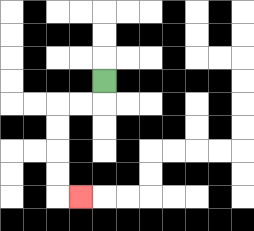{'start': '[4, 3]', 'end': '[3, 8]', 'path_directions': 'D,L,L,D,D,D,D,R', 'path_coordinates': '[[4, 3], [4, 4], [3, 4], [2, 4], [2, 5], [2, 6], [2, 7], [2, 8], [3, 8]]'}